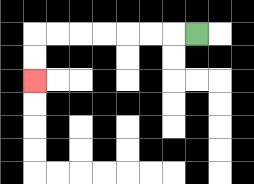{'start': '[8, 1]', 'end': '[1, 3]', 'path_directions': 'L,L,L,L,L,L,L,D,D', 'path_coordinates': '[[8, 1], [7, 1], [6, 1], [5, 1], [4, 1], [3, 1], [2, 1], [1, 1], [1, 2], [1, 3]]'}